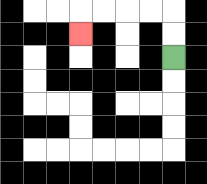{'start': '[7, 2]', 'end': '[3, 1]', 'path_directions': 'U,U,L,L,L,L,D', 'path_coordinates': '[[7, 2], [7, 1], [7, 0], [6, 0], [5, 0], [4, 0], [3, 0], [3, 1]]'}